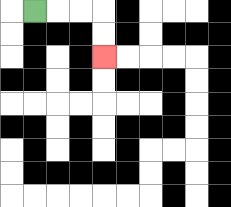{'start': '[1, 0]', 'end': '[4, 2]', 'path_directions': 'R,R,R,D,D', 'path_coordinates': '[[1, 0], [2, 0], [3, 0], [4, 0], [4, 1], [4, 2]]'}